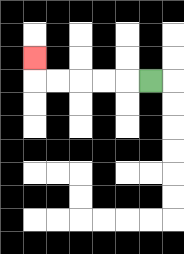{'start': '[6, 3]', 'end': '[1, 2]', 'path_directions': 'L,L,L,L,L,U', 'path_coordinates': '[[6, 3], [5, 3], [4, 3], [3, 3], [2, 3], [1, 3], [1, 2]]'}